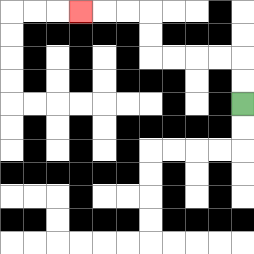{'start': '[10, 4]', 'end': '[3, 0]', 'path_directions': 'U,U,L,L,L,L,U,U,L,L,L', 'path_coordinates': '[[10, 4], [10, 3], [10, 2], [9, 2], [8, 2], [7, 2], [6, 2], [6, 1], [6, 0], [5, 0], [4, 0], [3, 0]]'}